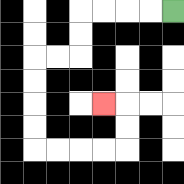{'start': '[7, 0]', 'end': '[4, 4]', 'path_directions': 'L,L,L,L,D,D,L,L,D,D,D,D,R,R,R,R,U,U,L', 'path_coordinates': '[[7, 0], [6, 0], [5, 0], [4, 0], [3, 0], [3, 1], [3, 2], [2, 2], [1, 2], [1, 3], [1, 4], [1, 5], [1, 6], [2, 6], [3, 6], [4, 6], [5, 6], [5, 5], [5, 4], [4, 4]]'}